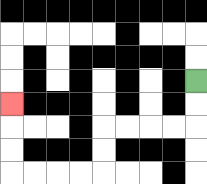{'start': '[8, 3]', 'end': '[0, 4]', 'path_directions': 'D,D,L,L,L,L,D,D,L,L,L,L,U,U,U', 'path_coordinates': '[[8, 3], [8, 4], [8, 5], [7, 5], [6, 5], [5, 5], [4, 5], [4, 6], [4, 7], [3, 7], [2, 7], [1, 7], [0, 7], [0, 6], [0, 5], [0, 4]]'}